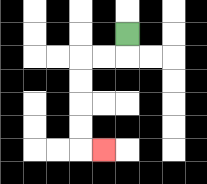{'start': '[5, 1]', 'end': '[4, 6]', 'path_directions': 'D,L,L,D,D,D,D,R', 'path_coordinates': '[[5, 1], [5, 2], [4, 2], [3, 2], [3, 3], [3, 4], [3, 5], [3, 6], [4, 6]]'}